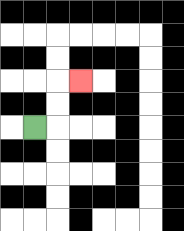{'start': '[1, 5]', 'end': '[3, 3]', 'path_directions': 'R,U,U,R', 'path_coordinates': '[[1, 5], [2, 5], [2, 4], [2, 3], [3, 3]]'}